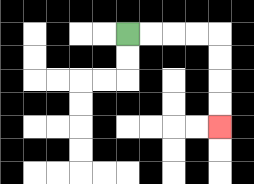{'start': '[5, 1]', 'end': '[9, 5]', 'path_directions': 'R,R,R,R,D,D,D,D', 'path_coordinates': '[[5, 1], [6, 1], [7, 1], [8, 1], [9, 1], [9, 2], [9, 3], [9, 4], [9, 5]]'}